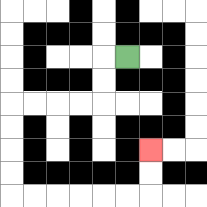{'start': '[5, 2]', 'end': '[6, 6]', 'path_directions': 'L,D,D,L,L,L,L,D,D,D,D,R,R,R,R,R,R,U,U', 'path_coordinates': '[[5, 2], [4, 2], [4, 3], [4, 4], [3, 4], [2, 4], [1, 4], [0, 4], [0, 5], [0, 6], [0, 7], [0, 8], [1, 8], [2, 8], [3, 8], [4, 8], [5, 8], [6, 8], [6, 7], [6, 6]]'}